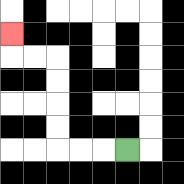{'start': '[5, 6]', 'end': '[0, 1]', 'path_directions': 'L,L,L,U,U,U,U,L,L,U', 'path_coordinates': '[[5, 6], [4, 6], [3, 6], [2, 6], [2, 5], [2, 4], [2, 3], [2, 2], [1, 2], [0, 2], [0, 1]]'}